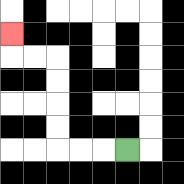{'start': '[5, 6]', 'end': '[0, 1]', 'path_directions': 'L,L,L,U,U,U,U,L,L,U', 'path_coordinates': '[[5, 6], [4, 6], [3, 6], [2, 6], [2, 5], [2, 4], [2, 3], [2, 2], [1, 2], [0, 2], [0, 1]]'}